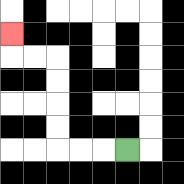{'start': '[5, 6]', 'end': '[0, 1]', 'path_directions': 'L,L,L,U,U,U,U,L,L,U', 'path_coordinates': '[[5, 6], [4, 6], [3, 6], [2, 6], [2, 5], [2, 4], [2, 3], [2, 2], [1, 2], [0, 2], [0, 1]]'}